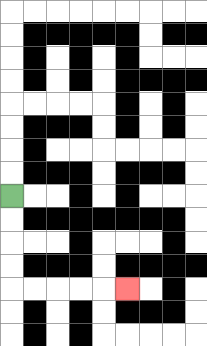{'start': '[0, 8]', 'end': '[5, 12]', 'path_directions': 'D,D,D,D,R,R,R,R,R', 'path_coordinates': '[[0, 8], [0, 9], [0, 10], [0, 11], [0, 12], [1, 12], [2, 12], [3, 12], [4, 12], [5, 12]]'}